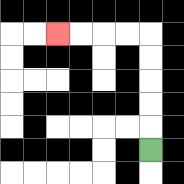{'start': '[6, 6]', 'end': '[2, 1]', 'path_directions': 'U,U,U,U,U,L,L,L,L', 'path_coordinates': '[[6, 6], [6, 5], [6, 4], [6, 3], [6, 2], [6, 1], [5, 1], [4, 1], [3, 1], [2, 1]]'}